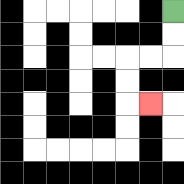{'start': '[7, 0]', 'end': '[6, 4]', 'path_directions': 'D,D,L,L,D,D,R', 'path_coordinates': '[[7, 0], [7, 1], [7, 2], [6, 2], [5, 2], [5, 3], [5, 4], [6, 4]]'}